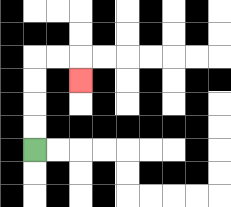{'start': '[1, 6]', 'end': '[3, 3]', 'path_directions': 'U,U,U,U,R,R,D', 'path_coordinates': '[[1, 6], [1, 5], [1, 4], [1, 3], [1, 2], [2, 2], [3, 2], [3, 3]]'}